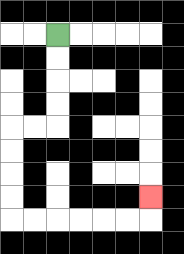{'start': '[2, 1]', 'end': '[6, 8]', 'path_directions': 'D,D,D,D,L,L,D,D,D,D,R,R,R,R,R,R,U', 'path_coordinates': '[[2, 1], [2, 2], [2, 3], [2, 4], [2, 5], [1, 5], [0, 5], [0, 6], [0, 7], [0, 8], [0, 9], [1, 9], [2, 9], [3, 9], [4, 9], [5, 9], [6, 9], [6, 8]]'}